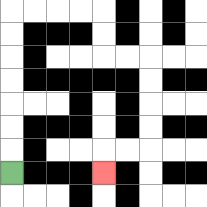{'start': '[0, 7]', 'end': '[4, 7]', 'path_directions': 'U,U,U,U,U,U,U,R,R,R,R,D,D,R,R,D,D,D,D,L,L,D', 'path_coordinates': '[[0, 7], [0, 6], [0, 5], [0, 4], [0, 3], [0, 2], [0, 1], [0, 0], [1, 0], [2, 0], [3, 0], [4, 0], [4, 1], [4, 2], [5, 2], [6, 2], [6, 3], [6, 4], [6, 5], [6, 6], [5, 6], [4, 6], [4, 7]]'}